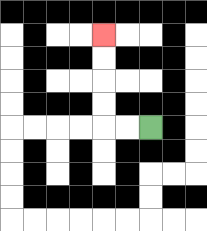{'start': '[6, 5]', 'end': '[4, 1]', 'path_directions': 'L,L,U,U,U,U', 'path_coordinates': '[[6, 5], [5, 5], [4, 5], [4, 4], [4, 3], [4, 2], [4, 1]]'}